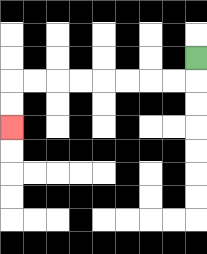{'start': '[8, 2]', 'end': '[0, 5]', 'path_directions': 'D,L,L,L,L,L,L,L,L,D,D', 'path_coordinates': '[[8, 2], [8, 3], [7, 3], [6, 3], [5, 3], [4, 3], [3, 3], [2, 3], [1, 3], [0, 3], [0, 4], [0, 5]]'}